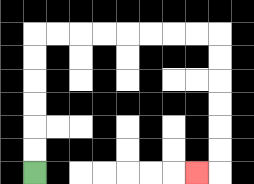{'start': '[1, 7]', 'end': '[8, 7]', 'path_directions': 'U,U,U,U,U,U,R,R,R,R,R,R,R,R,D,D,D,D,D,D,L', 'path_coordinates': '[[1, 7], [1, 6], [1, 5], [1, 4], [1, 3], [1, 2], [1, 1], [2, 1], [3, 1], [4, 1], [5, 1], [6, 1], [7, 1], [8, 1], [9, 1], [9, 2], [9, 3], [9, 4], [9, 5], [9, 6], [9, 7], [8, 7]]'}